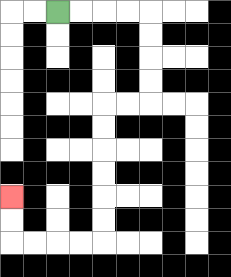{'start': '[2, 0]', 'end': '[0, 8]', 'path_directions': 'R,R,R,R,D,D,D,D,L,L,D,D,D,D,D,D,L,L,L,L,U,U', 'path_coordinates': '[[2, 0], [3, 0], [4, 0], [5, 0], [6, 0], [6, 1], [6, 2], [6, 3], [6, 4], [5, 4], [4, 4], [4, 5], [4, 6], [4, 7], [4, 8], [4, 9], [4, 10], [3, 10], [2, 10], [1, 10], [0, 10], [0, 9], [0, 8]]'}